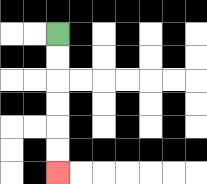{'start': '[2, 1]', 'end': '[2, 7]', 'path_directions': 'D,D,D,D,D,D', 'path_coordinates': '[[2, 1], [2, 2], [2, 3], [2, 4], [2, 5], [2, 6], [2, 7]]'}